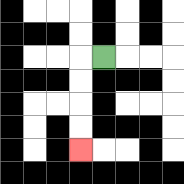{'start': '[4, 2]', 'end': '[3, 6]', 'path_directions': 'L,D,D,D,D', 'path_coordinates': '[[4, 2], [3, 2], [3, 3], [3, 4], [3, 5], [3, 6]]'}